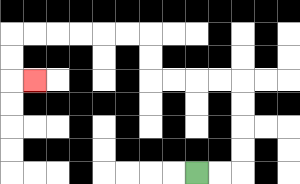{'start': '[8, 7]', 'end': '[1, 3]', 'path_directions': 'R,R,U,U,U,U,L,L,L,L,U,U,L,L,L,L,L,L,D,D,R', 'path_coordinates': '[[8, 7], [9, 7], [10, 7], [10, 6], [10, 5], [10, 4], [10, 3], [9, 3], [8, 3], [7, 3], [6, 3], [6, 2], [6, 1], [5, 1], [4, 1], [3, 1], [2, 1], [1, 1], [0, 1], [0, 2], [0, 3], [1, 3]]'}